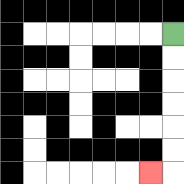{'start': '[7, 1]', 'end': '[6, 7]', 'path_directions': 'D,D,D,D,D,D,L', 'path_coordinates': '[[7, 1], [7, 2], [7, 3], [7, 4], [7, 5], [7, 6], [7, 7], [6, 7]]'}